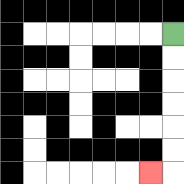{'start': '[7, 1]', 'end': '[6, 7]', 'path_directions': 'D,D,D,D,D,D,L', 'path_coordinates': '[[7, 1], [7, 2], [7, 3], [7, 4], [7, 5], [7, 6], [7, 7], [6, 7]]'}